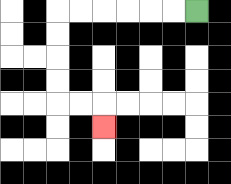{'start': '[8, 0]', 'end': '[4, 5]', 'path_directions': 'L,L,L,L,L,L,D,D,D,D,R,R,D', 'path_coordinates': '[[8, 0], [7, 0], [6, 0], [5, 0], [4, 0], [3, 0], [2, 0], [2, 1], [2, 2], [2, 3], [2, 4], [3, 4], [4, 4], [4, 5]]'}